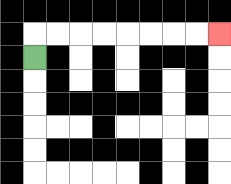{'start': '[1, 2]', 'end': '[9, 1]', 'path_directions': 'U,R,R,R,R,R,R,R,R', 'path_coordinates': '[[1, 2], [1, 1], [2, 1], [3, 1], [4, 1], [5, 1], [6, 1], [7, 1], [8, 1], [9, 1]]'}